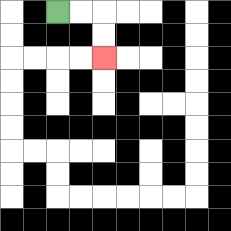{'start': '[2, 0]', 'end': '[4, 2]', 'path_directions': 'R,R,D,D', 'path_coordinates': '[[2, 0], [3, 0], [4, 0], [4, 1], [4, 2]]'}